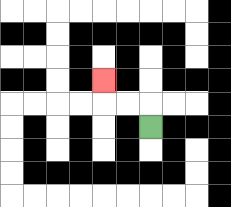{'start': '[6, 5]', 'end': '[4, 3]', 'path_directions': 'U,L,L,U', 'path_coordinates': '[[6, 5], [6, 4], [5, 4], [4, 4], [4, 3]]'}